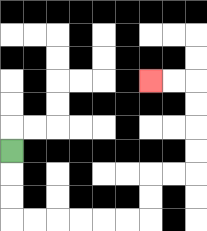{'start': '[0, 6]', 'end': '[6, 3]', 'path_directions': 'D,D,D,R,R,R,R,R,R,U,U,R,R,U,U,U,U,L,L', 'path_coordinates': '[[0, 6], [0, 7], [0, 8], [0, 9], [1, 9], [2, 9], [3, 9], [4, 9], [5, 9], [6, 9], [6, 8], [6, 7], [7, 7], [8, 7], [8, 6], [8, 5], [8, 4], [8, 3], [7, 3], [6, 3]]'}